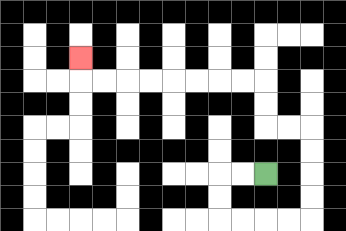{'start': '[11, 7]', 'end': '[3, 2]', 'path_directions': 'L,L,D,D,R,R,R,R,U,U,U,U,L,L,U,U,L,L,L,L,L,L,L,L,U', 'path_coordinates': '[[11, 7], [10, 7], [9, 7], [9, 8], [9, 9], [10, 9], [11, 9], [12, 9], [13, 9], [13, 8], [13, 7], [13, 6], [13, 5], [12, 5], [11, 5], [11, 4], [11, 3], [10, 3], [9, 3], [8, 3], [7, 3], [6, 3], [5, 3], [4, 3], [3, 3], [3, 2]]'}